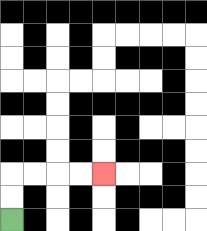{'start': '[0, 9]', 'end': '[4, 7]', 'path_directions': 'U,U,R,R,R,R', 'path_coordinates': '[[0, 9], [0, 8], [0, 7], [1, 7], [2, 7], [3, 7], [4, 7]]'}